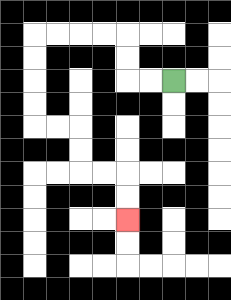{'start': '[7, 3]', 'end': '[5, 9]', 'path_directions': 'L,L,U,U,L,L,L,L,D,D,D,D,R,R,D,D,R,R,D,D', 'path_coordinates': '[[7, 3], [6, 3], [5, 3], [5, 2], [5, 1], [4, 1], [3, 1], [2, 1], [1, 1], [1, 2], [1, 3], [1, 4], [1, 5], [2, 5], [3, 5], [3, 6], [3, 7], [4, 7], [5, 7], [5, 8], [5, 9]]'}